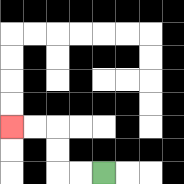{'start': '[4, 7]', 'end': '[0, 5]', 'path_directions': 'L,L,U,U,L,L', 'path_coordinates': '[[4, 7], [3, 7], [2, 7], [2, 6], [2, 5], [1, 5], [0, 5]]'}